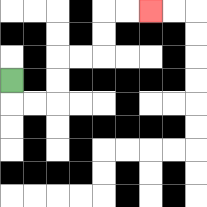{'start': '[0, 3]', 'end': '[6, 0]', 'path_directions': 'D,R,R,U,U,R,R,U,U,R,R', 'path_coordinates': '[[0, 3], [0, 4], [1, 4], [2, 4], [2, 3], [2, 2], [3, 2], [4, 2], [4, 1], [4, 0], [5, 0], [6, 0]]'}